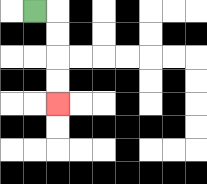{'start': '[1, 0]', 'end': '[2, 4]', 'path_directions': 'R,D,D,D,D', 'path_coordinates': '[[1, 0], [2, 0], [2, 1], [2, 2], [2, 3], [2, 4]]'}